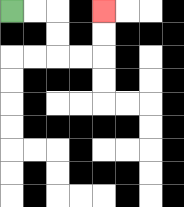{'start': '[0, 0]', 'end': '[4, 0]', 'path_directions': 'R,R,D,D,R,R,U,U', 'path_coordinates': '[[0, 0], [1, 0], [2, 0], [2, 1], [2, 2], [3, 2], [4, 2], [4, 1], [4, 0]]'}